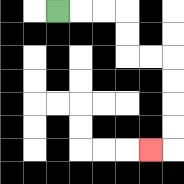{'start': '[2, 0]', 'end': '[6, 6]', 'path_directions': 'R,R,R,D,D,R,R,D,D,D,D,L', 'path_coordinates': '[[2, 0], [3, 0], [4, 0], [5, 0], [5, 1], [5, 2], [6, 2], [7, 2], [7, 3], [7, 4], [7, 5], [7, 6], [6, 6]]'}